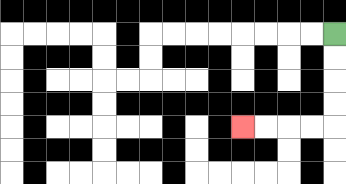{'start': '[14, 1]', 'end': '[10, 5]', 'path_directions': 'D,D,D,D,L,L,L,L', 'path_coordinates': '[[14, 1], [14, 2], [14, 3], [14, 4], [14, 5], [13, 5], [12, 5], [11, 5], [10, 5]]'}